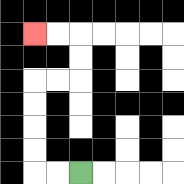{'start': '[3, 7]', 'end': '[1, 1]', 'path_directions': 'L,L,U,U,U,U,R,R,U,U,L,L', 'path_coordinates': '[[3, 7], [2, 7], [1, 7], [1, 6], [1, 5], [1, 4], [1, 3], [2, 3], [3, 3], [3, 2], [3, 1], [2, 1], [1, 1]]'}